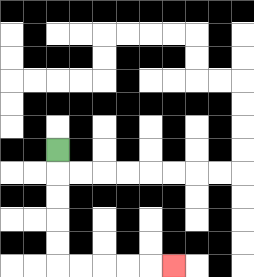{'start': '[2, 6]', 'end': '[7, 11]', 'path_directions': 'D,D,D,D,D,R,R,R,R,R', 'path_coordinates': '[[2, 6], [2, 7], [2, 8], [2, 9], [2, 10], [2, 11], [3, 11], [4, 11], [5, 11], [6, 11], [7, 11]]'}